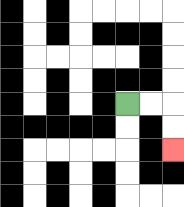{'start': '[5, 4]', 'end': '[7, 6]', 'path_directions': 'R,R,D,D', 'path_coordinates': '[[5, 4], [6, 4], [7, 4], [7, 5], [7, 6]]'}